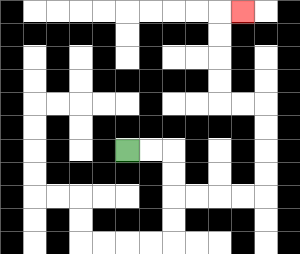{'start': '[5, 6]', 'end': '[10, 0]', 'path_directions': 'R,R,D,D,R,R,R,R,U,U,U,U,L,L,U,U,U,U,R', 'path_coordinates': '[[5, 6], [6, 6], [7, 6], [7, 7], [7, 8], [8, 8], [9, 8], [10, 8], [11, 8], [11, 7], [11, 6], [11, 5], [11, 4], [10, 4], [9, 4], [9, 3], [9, 2], [9, 1], [9, 0], [10, 0]]'}